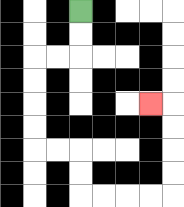{'start': '[3, 0]', 'end': '[6, 4]', 'path_directions': 'D,D,L,L,D,D,D,D,R,R,D,D,R,R,R,R,U,U,U,U,L', 'path_coordinates': '[[3, 0], [3, 1], [3, 2], [2, 2], [1, 2], [1, 3], [1, 4], [1, 5], [1, 6], [2, 6], [3, 6], [3, 7], [3, 8], [4, 8], [5, 8], [6, 8], [7, 8], [7, 7], [7, 6], [7, 5], [7, 4], [6, 4]]'}